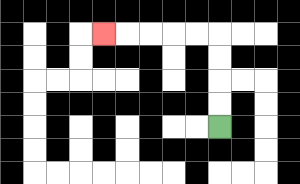{'start': '[9, 5]', 'end': '[4, 1]', 'path_directions': 'U,U,U,U,L,L,L,L,L', 'path_coordinates': '[[9, 5], [9, 4], [9, 3], [9, 2], [9, 1], [8, 1], [7, 1], [6, 1], [5, 1], [4, 1]]'}